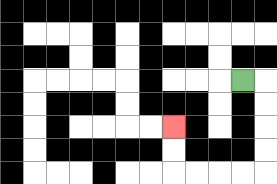{'start': '[10, 3]', 'end': '[7, 5]', 'path_directions': 'R,D,D,D,D,L,L,L,L,U,U', 'path_coordinates': '[[10, 3], [11, 3], [11, 4], [11, 5], [11, 6], [11, 7], [10, 7], [9, 7], [8, 7], [7, 7], [7, 6], [7, 5]]'}